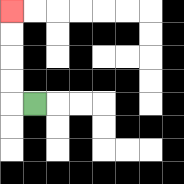{'start': '[1, 4]', 'end': '[0, 0]', 'path_directions': 'L,U,U,U,U', 'path_coordinates': '[[1, 4], [0, 4], [0, 3], [0, 2], [0, 1], [0, 0]]'}